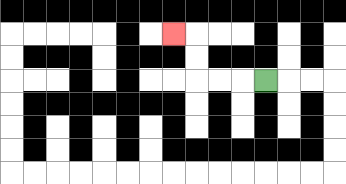{'start': '[11, 3]', 'end': '[7, 1]', 'path_directions': 'L,L,L,U,U,L', 'path_coordinates': '[[11, 3], [10, 3], [9, 3], [8, 3], [8, 2], [8, 1], [7, 1]]'}